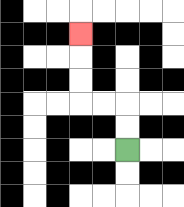{'start': '[5, 6]', 'end': '[3, 1]', 'path_directions': 'U,U,L,L,U,U,U', 'path_coordinates': '[[5, 6], [5, 5], [5, 4], [4, 4], [3, 4], [3, 3], [3, 2], [3, 1]]'}